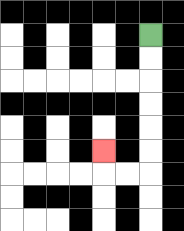{'start': '[6, 1]', 'end': '[4, 6]', 'path_directions': 'D,D,D,D,D,D,L,L,U', 'path_coordinates': '[[6, 1], [6, 2], [6, 3], [6, 4], [6, 5], [6, 6], [6, 7], [5, 7], [4, 7], [4, 6]]'}